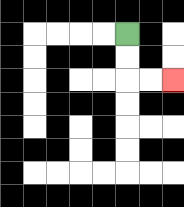{'start': '[5, 1]', 'end': '[7, 3]', 'path_directions': 'D,D,R,R', 'path_coordinates': '[[5, 1], [5, 2], [5, 3], [6, 3], [7, 3]]'}